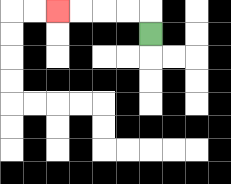{'start': '[6, 1]', 'end': '[2, 0]', 'path_directions': 'U,L,L,L,L', 'path_coordinates': '[[6, 1], [6, 0], [5, 0], [4, 0], [3, 0], [2, 0]]'}